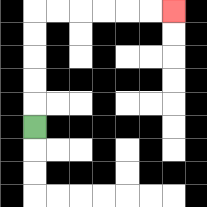{'start': '[1, 5]', 'end': '[7, 0]', 'path_directions': 'U,U,U,U,U,R,R,R,R,R,R', 'path_coordinates': '[[1, 5], [1, 4], [1, 3], [1, 2], [1, 1], [1, 0], [2, 0], [3, 0], [4, 0], [5, 0], [6, 0], [7, 0]]'}